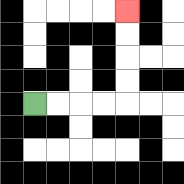{'start': '[1, 4]', 'end': '[5, 0]', 'path_directions': 'R,R,R,R,U,U,U,U', 'path_coordinates': '[[1, 4], [2, 4], [3, 4], [4, 4], [5, 4], [5, 3], [5, 2], [5, 1], [5, 0]]'}